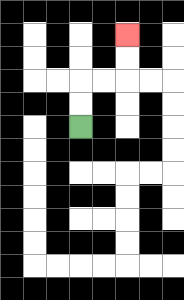{'start': '[3, 5]', 'end': '[5, 1]', 'path_directions': 'U,U,R,R,U,U', 'path_coordinates': '[[3, 5], [3, 4], [3, 3], [4, 3], [5, 3], [5, 2], [5, 1]]'}